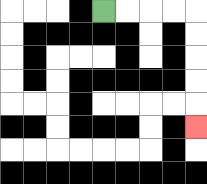{'start': '[4, 0]', 'end': '[8, 5]', 'path_directions': 'R,R,R,R,D,D,D,D,D', 'path_coordinates': '[[4, 0], [5, 0], [6, 0], [7, 0], [8, 0], [8, 1], [8, 2], [8, 3], [8, 4], [8, 5]]'}